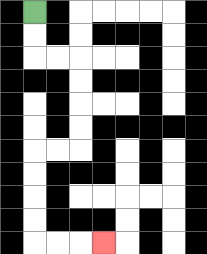{'start': '[1, 0]', 'end': '[4, 10]', 'path_directions': 'D,D,R,R,D,D,D,D,L,L,D,D,D,D,R,R,R', 'path_coordinates': '[[1, 0], [1, 1], [1, 2], [2, 2], [3, 2], [3, 3], [3, 4], [3, 5], [3, 6], [2, 6], [1, 6], [1, 7], [1, 8], [1, 9], [1, 10], [2, 10], [3, 10], [4, 10]]'}